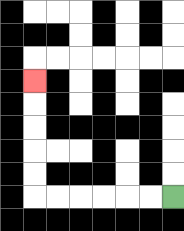{'start': '[7, 8]', 'end': '[1, 3]', 'path_directions': 'L,L,L,L,L,L,U,U,U,U,U', 'path_coordinates': '[[7, 8], [6, 8], [5, 8], [4, 8], [3, 8], [2, 8], [1, 8], [1, 7], [1, 6], [1, 5], [1, 4], [1, 3]]'}